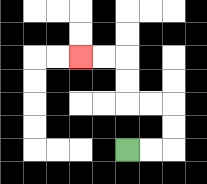{'start': '[5, 6]', 'end': '[3, 2]', 'path_directions': 'R,R,U,U,L,L,U,U,L,L', 'path_coordinates': '[[5, 6], [6, 6], [7, 6], [7, 5], [7, 4], [6, 4], [5, 4], [5, 3], [5, 2], [4, 2], [3, 2]]'}